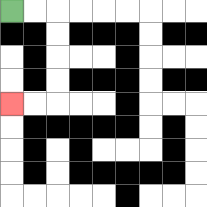{'start': '[0, 0]', 'end': '[0, 4]', 'path_directions': 'R,R,D,D,D,D,L,L', 'path_coordinates': '[[0, 0], [1, 0], [2, 0], [2, 1], [2, 2], [2, 3], [2, 4], [1, 4], [0, 4]]'}